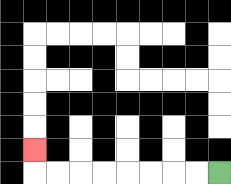{'start': '[9, 7]', 'end': '[1, 6]', 'path_directions': 'L,L,L,L,L,L,L,L,U', 'path_coordinates': '[[9, 7], [8, 7], [7, 7], [6, 7], [5, 7], [4, 7], [3, 7], [2, 7], [1, 7], [1, 6]]'}